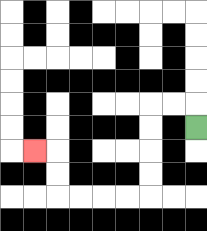{'start': '[8, 5]', 'end': '[1, 6]', 'path_directions': 'U,L,L,D,D,D,D,L,L,L,L,U,U,L', 'path_coordinates': '[[8, 5], [8, 4], [7, 4], [6, 4], [6, 5], [6, 6], [6, 7], [6, 8], [5, 8], [4, 8], [3, 8], [2, 8], [2, 7], [2, 6], [1, 6]]'}